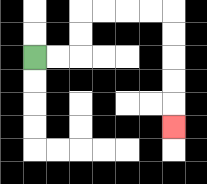{'start': '[1, 2]', 'end': '[7, 5]', 'path_directions': 'R,R,U,U,R,R,R,R,D,D,D,D,D', 'path_coordinates': '[[1, 2], [2, 2], [3, 2], [3, 1], [3, 0], [4, 0], [5, 0], [6, 0], [7, 0], [7, 1], [7, 2], [7, 3], [7, 4], [7, 5]]'}